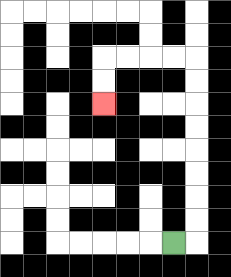{'start': '[7, 10]', 'end': '[4, 4]', 'path_directions': 'R,U,U,U,U,U,U,U,U,L,L,L,L,D,D', 'path_coordinates': '[[7, 10], [8, 10], [8, 9], [8, 8], [8, 7], [8, 6], [8, 5], [8, 4], [8, 3], [8, 2], [7, 2], [6, 2], [5, 2], [4, 2], [4, 3], [4, 4]]'}